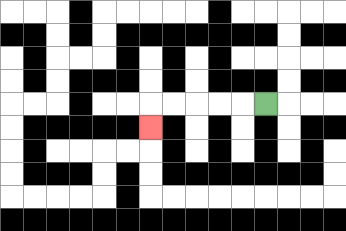{'start': '[11, 4]', 'end': '[6, 5]', 'path_directions': 'L,L,L,L,L,D', 'path_coordinates': '[[11, 4], [10, 4], [9, 4], [8, 4], [7, 4], [6, 4], [6, 5]]'}